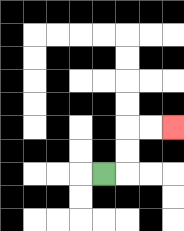{'start': '[4, 7]', 'end': '[7, 5]', 'path_directions': 'R,U,U,R,R', 'path_coordinates': '[[4, 7], [5, 7], [5, 6], [5, 5], [6, 5], [7, 5]]'}